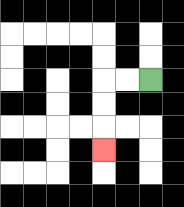{'start': '[6, 3]', 'end': '[4, 6]', 'path_directions': 'L,L,D,D,D', 'path_coordinates': '[[6, 3], [5, 3], [4, 3], [4, 4], [4, 5], [4, 6]]'}